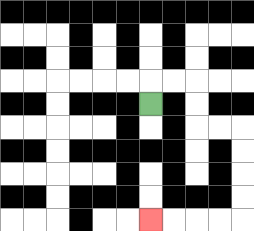{'start': '[6, 4]', 'end': '[6, 9]', 'path_directions': 'U,R,R,D,D,R,R,D,D,D,D,L,L,L,L', 'path_coordinates': '[[6, 4], [6, 3], [7, 3], [8, 3], [8, 4], [8, 5], [9, 5], [10, 5], [10, 6], [10, 7], [10, 8], [10, 9], [9, 9], [8, 9], [7, 9], [6, 9]]'}